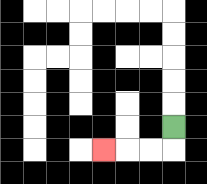{'start': '[7, 5]', 'end': '[4, 6]', 'path_directions': 'D,L,L,L', 'path_coordinates': '[[7, 5], [7, 6], [6, 6], [5, 6], [4, 6]]'}